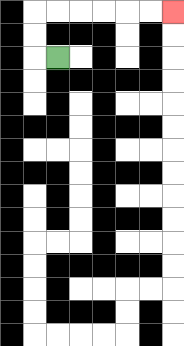{'start': '[2, 2]', 'end': '[7, 0]', 'path_directions': 'L,U,U,R,R,R,R,R,R', 'path_coordinates': '[[2, 2], [1, 2], [1, 1], [1, 0], [2, 0], [3, 0], [4, 0], [5, 0], [6, 0], [7, 0]]'}